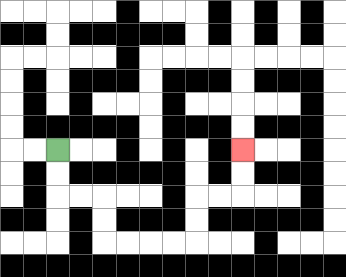{'start': '[2, 6]', 'end': '[10, 6]', 'path_directions': 'D,D,R,R,D,D,R,R,R,R,U,U,R,R,U,U', 'path_coordinates': '[[2, 6], [2, 7], [2, 8], [3, 8], [4, 8], [4, 9], [4, 10], [5, 10], [6, 10], [7, 10], [8, 10], [8, 9], [8, 8], [9, 8], [10, 8], [10, 7], [10, 6]]'}